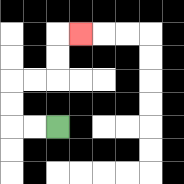{'start': '[2, 5]', 'end': '[3, 1]', 'path_directions': 'L,L,U,U,R,R,U,U,R', 'path_coordinates': '[[2, 5], [1, 5], [0, 5], [0, 4], [0, 3], [1, 3], [2, 3], [2, 2], [2, 1], [3, 1]]'}